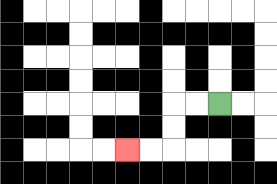{'start': '[9, 4]', 'end': '[5, 6]', 'path_directions': 'L,L,D,D,L,L', 'path_coordinates': '[[9, 4], [8, 4], [7, 4], [7, 5], [7, 6], [6, 6], [5, 6]]'}